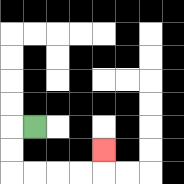{'start': '[1, 5]', 'end': '[4, 6]', 'path_directions': 'L,D,D,R,R,R,R,U', 'path_coordinates': '[[1, 5], [0, 5], [0, 6], [0, 7], [1, 7], [2, 7], [3, 7], [4, 7], [4, 6]]'}